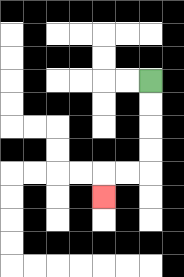{'start': '[6, 3]', 'end': '[4, 8]', 'path_directions': 'D,D,D,D,L,L,D', 'path_coordinates': '[[6, 3], [6, 4], [6, 5], [6, 6], [6, 7], [5, 7], [4, 7], [4, 8]]'}